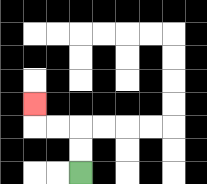{'start': '[3, 7]', 'end': '[1, 4]', 'path_directions': 'U,U,L,L,U', 'path_coordinates': '[[3, 7], [3, 6], [3, 5], [2, 5], [1, 5], [1, 4]]'}